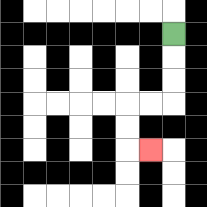{'start': '[7, 1]', 'end': '[6, 6]', 'path_directions': 'D,D,D,L,L,D,D,R', 'path_coordinates': '[[7, 1], [7, 2], [7, 3], [7, 4], [6, 4], [5, 4], [5, 5], [5, 6], [6, 6]]'}